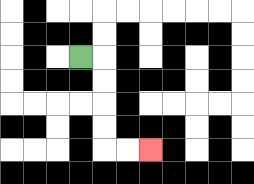{'start': '[3, 2]', 'end': '[6, 6]', 'path_directions': 'R,D,D,D,D,R,R', 'path_coordinates': '[[3, 2], [4, 2], [4, 3], [4, 4], [4, 5], [4, 6], [5, 6], [6, 6]]'}